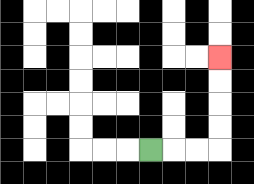{'start': '[6, 6]', 'end': '[9, 2]', 'path_directions': 'R,R,R,U,U,U,U', 'path_coordinates': '[[6, 6], [7, 6], [8, 6], [9, 6], [9, 5], [9, 4], [9, 3], [9, 2]]'}